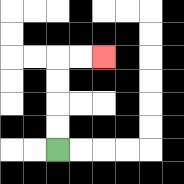{'start': '[2, 6]', 'end': '[4, 2]', 'path_directions': 'U,U,U,U,R,R', 'path_coordinates': '[[2, 6], [2, 5], [2, 4], [2, 3], [2, 2], [3, 2], [4, 2]]'}